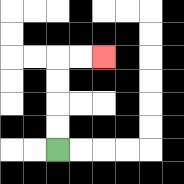{'start': '[2, 6]', 'end': '[4, 2]', 'path_directions': 'U,U,U,U,R,R', 'path_coordinates': '[[2, 6], [2, 5], [2, 4], [2, 3], [2, 2], [3, 2], [4, 2]]'}